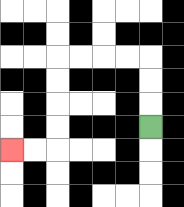{'start': '[6, 5]', 'end': '[0, 6]', 'path_directions': 'U,U,U,L,L,L,L,D,D,D,D,L,L', 'path_coordinates': '[[6, 5], [6, 4], [6, 3], [6, 2], [5, 2], [4, 2], [3, 2], [2, 2], [2, 3], [2, 4], [2, 5], [2, 6], [1, 6], [0, 6]]'}